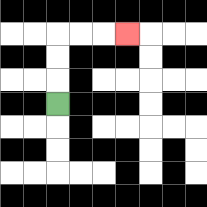{'start': '[2, 4]', 'end': '[5, 1]', 'path_directions': 'U,U,U,R,R,R', 'path_coordinates': '[[2, 4], [2, 3], [2, 2], [2, 1], [3, 1], [4, 1], [5, 1]]'}